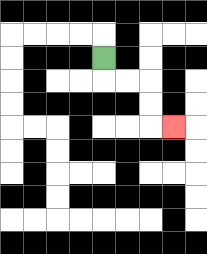{'start': '[4, 2]', 'end': '[7, 5]', 'path_directions': 'D,R,R,D,D,R', 'path_coordinates': '[[4, 2], [4, 3], [5, 3], [6, 3], [6, 4], [6, 5], [7, 5]]'}